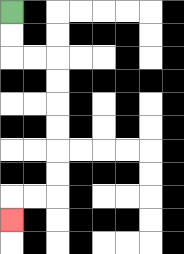{'start': '[0, 0]', 'end': '[0, 9]', 'path_directions': 'D,D,R,R,D,D,D,D,D,D,L,L,D', 'path_coordinates': '[[0, 0], [0, 1], [0, 2], [1, 2], [2, 2], [2, 3], [2, 4], [2, 5], [2, 6], [2, 7], [2, 8], [1, 8], [0, 8], [0, 9]]'}